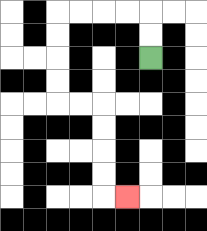{'start': '[6, 2]', 'end': '[5, 8]', 'path_directions': 'U,U,L,L,L,L,D,D,D,D,R,R,D,D,D,D,R', 'path_coordinates': '[[6, 2], [6, 1], [6, 0], [5, 0], [4, 0], [3, 0], [2, 0], [2, 1], [2, 2], [2, 3], [2, 4], [3, 4], [4, 4], [4, 5], [4, 6], [4, 7], [4, 8], [5, 8]]'}